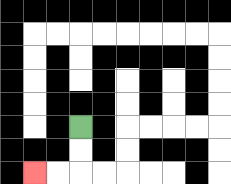{'start': '[3, 5]', 'end': '[1, 7]', 'path_directions': 'D,D,L,L', 'path_coordinates': '[[3, 5], [3, 6], [3, 7], [2, 7], [1, 7]]'}